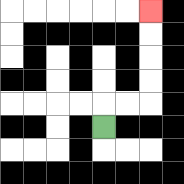{'start': '[4, 5]', 'end': '[6, 0]', 'path_directions': 'U,R,R,U,U,U,U', 'path_coordinates': '[[4, 5], [4, 4], [5, 4], [6, 4], [6, 3], [6, 2], [6, 1], [6, 0]]'}